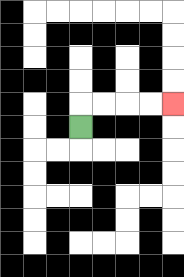{'start': '[3, 5]', 'end': '[7, 4]', 'path_directions': 'U,R,R,R,R', 'path_coordinates': '[[3, 5], [3, 4], [4, 4], [5, 4], [6, 4], [7, 4]]'}